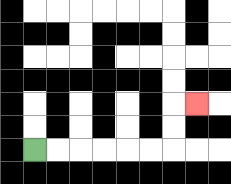{'start': '[1, 6]', 'end': '[8, 4]', 'path_directions': 'R,R,R,R,R,R,U,U,R', 'path_coordinates': '[[1, 6], [2, 6], [3, 6], [4, 6], [5, 6], [6, 6], [7, 6], [7, 5], [7, 4], [8, 4]]'}